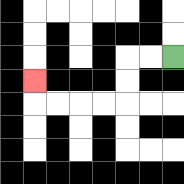{'start': '[7, 2]', 'end': '[1, 3]', 'path_directions': 'L,L,D,D,L,L,L,L,U', 'path_coordinates': '[[7, 2], [6, 2], [5, 2], [5, 3], [5, 4], [4, 4], [3, 4], [2, 4], [1, 4], [1, 3]]'}